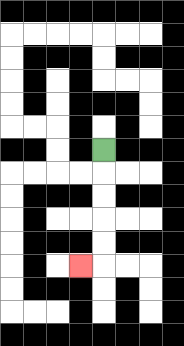{'start': '[4, 6]', 'end': '[3, 11]', 'path_directions': 'D,D,D,D,D,L', 'path_coordinates': '[[4, 6], [4, 7], [4, 8], [4, 9], [4, 10], [4, 11], [3, 11]]'}